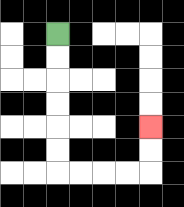{'start': '[2, 1]', 'end': '[6, 5]', 'path_directions': 'D,D,D,D,D,D,R,R,R,R,U,U', 'path_coordinates': '[[2, 1], [2, 2], [2, 3], [2, 4], [2, 5], [2, 6], [2, 7], [3, 7], [4, 7], [5, 7], [6, 7], [6, 6], [6, 5]]'}